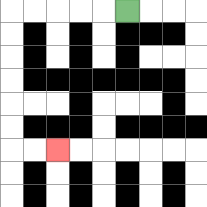{'start': '[5, 0]', 'end': '[2, 6]', 'path_directions': 'L,L,L,L,L,D,D,D,D,D,D,R,R', 'path_coordinates': '[[5, 0], [4, 0], [3, 0], [2, 0], [1, 0], [0, 0], [0, 1], [0, 2], [0, 3], [0, 4], [0, 5], [0, 6], [1, 6], [2, 6]]'}